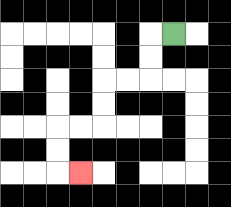{'start': '[7, 1]', 'end': '[3, 7]', 'path_directions': 'L,D,D,L,L,D,D,L,L,D,D,R', 'path_coordinates': '[[7, 1], [6, 1], [6, 2], [6, 3], [5, 3], [4, 3], [4, 4], [4, 5], [3, 5], [2, 5], [2, 6], [2, 7], [3, 7]]'}